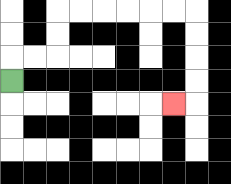{'start': '[0, 3]', 'end': '[7, 4]', 'path_directions': 'U,R,R,U,U,R,R,R,R,R,R,D,D,D,D,L', 'path_coordinates': '[[0, 3], [0, 2], [1, 2], [2, 2], [2, 1], [2, 0], [3, 0], [4, 0], [5, 0], [6, 0], [7, 0], [8, 0], [8, 1], [8, 2], [8, 3], [8, 4], [7, 4]]'}